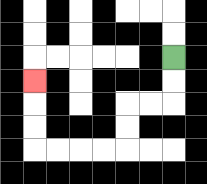{'start': '[7, 2]', 'end': '[1, 3]', 'path_directions': 'D,D,L,L,D,D,L,L,L,L,U,U,U', 'path_coordinates': '[[7, 2], [7, 3], [7, 4], [6, 4], [5, 4], [5, 5], [5, 6], [4, 6], [3, 6], [2, 6], [1, 6], [1, 5], [1, 4], [1, 3]]'}